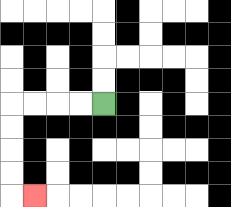{'start': '[4, 4]', 'end': '[1, 8]', 'path_directions': 'L,L,L,L,D,D,D,D,R', 'path_coordinates': '[[4, 4], [3, 4], [2, 4], [1, 4], [0, 4], [0, 5], [0, 6], [0, 7], [0, 8], [1, 8]]'}